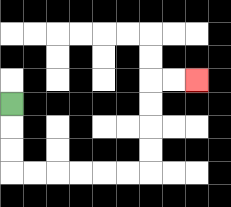{'start': '[0, 4]', 'end': '[8, 3]', 'path_directions': 'D,D,D,R,R,R,R,R,R,U,U,U,U,R,R', 'path_coordinates': '[[0, 4], [0, 5], [0, 6], [0, 7], [1, 7], [2, 7], [3, 7], [4, 7], [5, 7], [6, 7], [6, 6], [6, 5], [6, 4], [6, 3], [7, 3], [8, 3]]'}